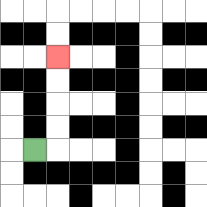{'start': '[1, 6]', 'end': '[2, 2]', 'path_directions': 'R,U,U,U,U', 'path_coordinates': '[[1, 6], [2, 6], [2, 5], [2, 4], [2, 3], [2, 2]]'}